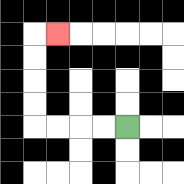{'start': '[5, 5]', 'end': '[2, 1]', 'path_directions': 'L,L,L,L,U,U,U,U,R', 'path_coordinates': '[[5, 5], [4, 5], [3, 5], [2, 5], [1, 5], [1, 4], [1, 3], [1, 2], [1, 1], [2, 1]]'}